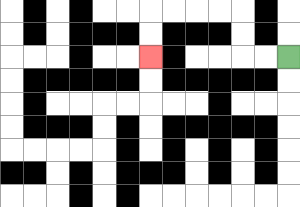{'start': '[12, 2]', 'end': '[6, 2]', 'path_directions': 'L,L,U,U,L,L,L,L,D,D', 'path_coordinates': '[[12, 2], [11, 2], [10, 2], [10, 1], [10, 0], [9, 0], [8, 0], [7, 0], [6, 0], [6, 1], [6, 2]]'}